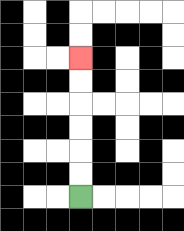{'start': '[3, 8]', 'end': '[3, 2]', 'path_directions': 'U,U,U,U,U,U', 'path_coordinates': '[[3, 8], [3, 7], [3, 6], [3, 5], [3, 4], [3, 3], [3, 2]]'}